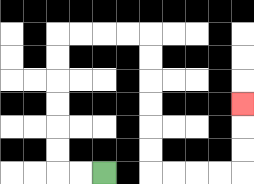{'start': '[4, 7]', 'end': '[10, 4]', 'path_directions': 'L,L,U,U,U,U,U,U,R,R,R,R,D,D,D,D,D,D,R,R,R,R,U,U,U', 'path_coordinates': '[[4, 7], [3, 7], [2, 7], [2, 6], [2, 5], [2, 4], [2, 3], [2, 2], [2, 1], [3, 1], [4, 1], [5, 1], [6, 1], [6, 2], [6, 3], [6, 4], [6, 5], [6, 6], [6, 7], [7, 7], [8, 7], [9, 7], [10, 7], [10, 6], [10, 5], [10, 4]]'}